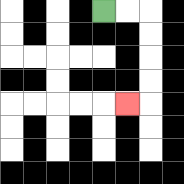{'start': '[4, 0]', 'end': '[5, 4]', 'path_directions': 'R,R,D,D,D,D,L', 'path_coordinates': '[[4, 0], [5, 0], [6, 0], [6, 1], [6, 2], [6, 3], [6, 4], [5, 4]]'}